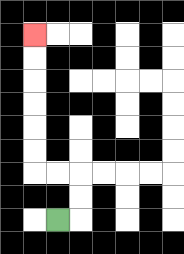{'start': '[2, 9]', 'end': '[1, 1]', 'path_directions': 'R,U,U,L,L,U,U,U,U,U,U', 'path_coordinates': '[[2, 9], [3, 9], [3, 8], [3, 7], [2, 7], [1, 7], [1, 6], [1, 5], [1, 4], [1, 3], [1, 2], [1, 1]]'}